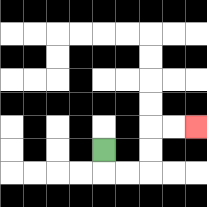{'start': '[4, 6]', 'end': '[8, 5]', 'path_directions': 'D,R,R,U,U,R,R', 'path_coordinates': '[[4, 6], [4, 7], [5, 7], [6, 7], [6, 6], [6, 5], [7, 5], [8, 5]]'}